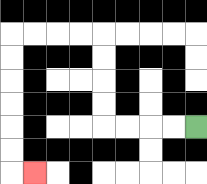{'start': '[8, 5]', 'end': '[1, 7]', 'path_directions': 'L,L,L,L,U,U,U,U,L,L,L,L,D,D,D,D,D,D,R', 'path_coordinates': '[[8, 5], [7, 5], [6, 5], [5, 5], [4, 5], [4, 4], [4, 3], [4, 2], [4, 1], [3, 1], [2, 1], [1, 1], [0, 1], [0, 2], [0, 3], [0, 4], [0, 5], [0, 6], [0, 7], [1, 7]]'}